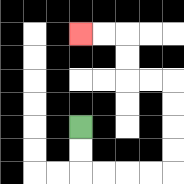{'start': '[3, 5]', 'end': '[3, 1]', 'path_directions': 'D,D,R,R,R,R,U,U,U,U,L,L,U,U,L,L', 'path_coordinates': '[[3, 5], [3, 6], [3, 7], [4, 7], [5, 7], [6, 7], [7, 7], [7, 6], [7, 5], [7, 4], [7, 3], [6, 3], [5, 3], [5, 2], [5, 1], [4, 1], [3, 1]]'}